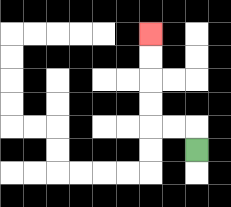{'start': '[8, 6]', 'end': '[6, 1]', 'path_directions': 'U,L,L,U,U,U,U', 'path_coordinates': '[[8, 6], [8, 5], [7, 5], [6, 5], [6, 4], [6, 3], [6, 2], [6, 1]]'}